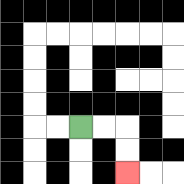{'start': '[3, 5]', 'end': '[5, 7]', 'path_directions': 'R,R,D,D', 'path_coordinates': '[[3, 5], [4, 5], [5, 5], [5, 6], [5, 7]]'}